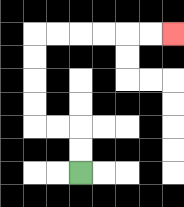{'start': '[3, 7]', 'end': '[7, 1]', 'path_directions': 'U,U,L,L,U,U,U,U,R,R,R,R,R,R', 'path_coordinates': '[[3, 7], [3, 6], [3, 5], [2, 5], [1, 5], [1, 4], [1, 3], [1, 2], [1, 1], [2, 1], [3, 1], [4, 1], [5, 1], [6, 1], [7, 1]]'}